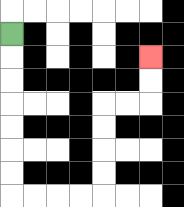{'start': '[0, 1]', 'end': '[6, 2]', 'path_directions': 'D,D,D,D,D,D,D,R,R,R,R,U,U,U,U,R,R,U,U', 'path_coordinates': '[[0, 1], [0, 2], [0, 3], [0, 4], [0, 5], [0, 6], [0, 7], [0, 8], [1, 8], [2, 8], [3, 8], [4, 8], [4, 7], [4, 6], [4, 5], [4, 4], [5, 4], [6, 4], [6, 3], [6, 2]]'}